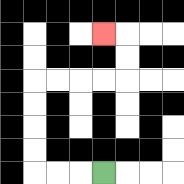{'start': '[4, 7]', 'end': '[4, 1]', 'path_directions': 'L,L,L,U,U,U,U,R,R,R,R,U,U,L', 'path_coordinates': '[[4, 7], [3, 7], [2, 7], [1, 7], [1, 6], [1, 5], [1, 4], [1, 3], [2, 3], [3, 3], [4, 3], [5, 3], [5, 2], [5, 1], [4, 1]]'}